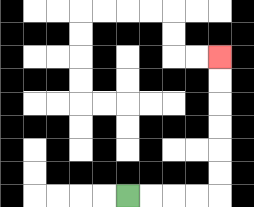{'start': '[5, 8]', 'end': '[9, 2]', 'path_directions': 'R,R,R,R,U,U,U,U,U,U', 'path_coordinates': '[[5, 8], [6, 8], [7, 8], [8, 8], [9, 8], [9, 7], [9, 6], [9, 5], [9, 4], [9, 3], [9, 2]]'}